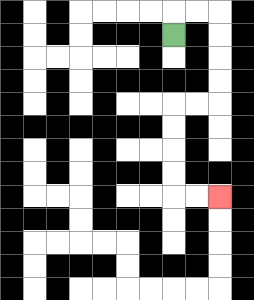{'start': '[7, 1]', 'end': '[9, 8]', 'path_directions': 'U,R,R,D,D,D,D,L,L,D,D,D,D,R,R', 'path_coordinates': '[[7, 1], [7, 0], [8, 0], [9, 0], [9, 1], [9, 2], [9, 3], [9, 4], [8, 4], [7, 4], [7, 5], [7, 6], [7, 7], [7, 8], [8, 8], [9, 8]]'}